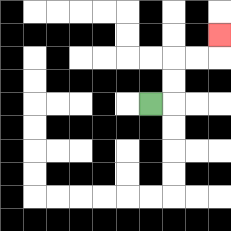{'start': '[6, 4]', 'end': '[9, 1]', 'path_directions': 'R,U,U,R,R,U', 'path_coordinates': '[[6, 4], [7, 4], [7, 3], [7, 2], [8, 2], [9, 2], [9, 1]]'}